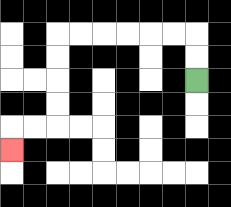{'start': '[8, 3]', 'end': '[0, 6]', 'path_directions': 'U,U,L,L,L,L,L,L,D,D,D,D,L,L,D', 'path_coordinates': '[[8, 3], [8, 2], [8, 1], [7, 1], [6, 1], [5, 1], [4, 1], [3, 1], [2, 1], [2, 2], [2, 3], [2, 4], [2, 5], [1, 5], [0, 5], [0, 6]]'}